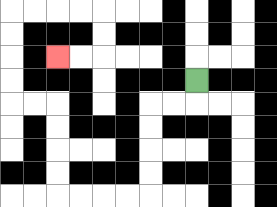{'start': '[8, 3]', 'end': '[2, 2]', 'path_directions': 'D,L,L,D,D,D,D,L,L,L,L,U,U,U,U,L,L,U,U,U,U,R,R,R,R,D,D,L,L', 'path_coordinates': '[[8, 3], [8, 4], [7, 4], [6, 4], [6, 5], [6, 6], [6, 7], [6, 8], [5, 8], [4, 8], [3, 8], [2, 8], [2, 7], [2, 6], [2, 5], [2, 4], [1, 4], [0, 4], [0, 3], [0, 2], [0, 1], [0, 0], [1, 0], [2, 0], [3, 0], [4, 0], [4, 1], [4, 2], [3, 2], [2, 2]]'}